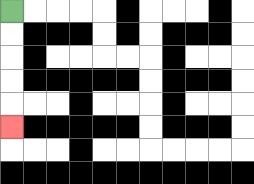{'start': '[0, 0]', 'end': '[0, 5]', 'path_directions': 'D,D,D,D,D', 'path_coordinates': '[[0, 0], [0, 1], [0, 2], [0, 3], [0, 4], [0, 5]]'}